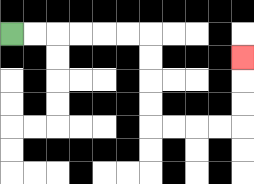{'start': '[0, 1]', 'end': '[10, 2]', 'path_directions': 'R,R,R,R,R,R,D,D,D,D,R,R,R,R,U,U,U', 'path_coordinates': '[[0, 1], [1, 1], [2, 1], [3, 1], [4, 1], [5, 1], [6, 1], [6, 2], [6, 3], [6, 4], [6, 5], [7, 5], [8, 5], [9, 5], [10, 5], [10, 4], [10, 3], [10, 2]]'}